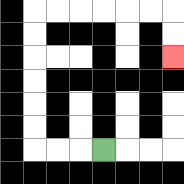{'start': '[4, 6]', 'end': '[7, 2]', 'path_directions': 'L,L,L,U,U,U,U,U,U,R,R,R,R,R,R,D,D', 'path_coordinates': '[[4, 6], [3, 6], [2, 6], [1, 6], [1, 5], [1, 4], [1, 3], [1, 2], [1, 1], [1, 0], [2, 0], [3, 0], [4, 0], [5, 0], [6, 0], [7, 0], [7, 1], [7, 2]]'}